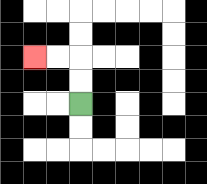{'start': '[3, 4]', 'end': '[1, 2]', 'path_directions': 'U,U,L,L', 'path_coordinates': '[[3, 4], [3, 3], [3, 2], [2, 2], [1, 2]]'}